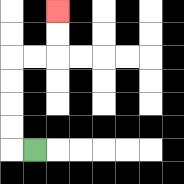{'start': '[1, 6]', 'end': '[2, 0]', 'path_directions': 'L,U,U,U,U,R,R,U,U', 'path_coordinates': '[[1, 6], [0, 6], [0, 5], [0, 4], [0, 3], [0, 2], [1, 2], [2, 2], [2, 1], [2, 0]]'}